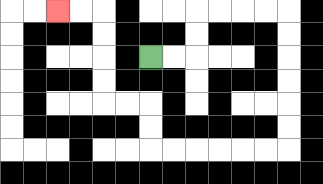{'start': '[6, 2]', 'end': '[2, 0]', 'path_directions': 'R,R,U,U,R,R,R,R,D,D,D,D,D,D,L,L,L,L,L,L,U,U,L,L,U,U,U,U,L,L', 'path_coordinates': '[[6, 2], [7, 2], [8, 2], [8, 1], [8, 0], [9, 0], [10, 0], [11, 0], [12, 0], [12, 1], [12, 2], [12, 3], [12, 4], [12, 5], [12, 6], [11, 6], [10, 6], [9, 6], [8, 6], [7, 6], [6, 6], [6, 5], [6, 4], [5, 4], [4, 4], [4, 3], [4, 2], [4, 1], [4, 0], [3, 0], [2, 0]]'}